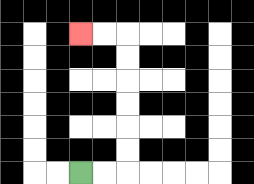{'start': '[3, 7]', 'end': '[3, 1]', 'path_directions': 'R,R,U,U,U,U,U,U,L,L', 'path_coordinates': '[[3, 7], [4, 7], [5, 7], [5, 6], [5, 5], [5, 4], [5, 3], [5, 2], [5, 1], [4, 1], [3, 1]]'}